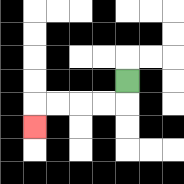{'start': '[5, 3]', 'end': '[1, 5]', 'path_directions': 'D,L,L,L,L,D', 'path_coordinates': '[[5, 3], [5, 4], [4, 4], [3, 4], [2, 4], [1, 4], [1, 5]]'}